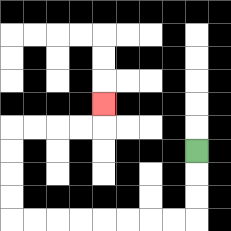{'start': '[8, 6]', 'end': '[4, 4]', 'path_directions': 'D,D,D,L,L,L,L,L,L,L,L,U,U,U,U,R,R,R,R,U', 'path_coordinates': '[[8, 6], [8, 7], [8, 8], [8, 9], [7, 9], [6, 9], [5, 9], [4, 9], [3, 9], [2, 9], [1, 9], [0, 9], [0, 8], [0, 7], [0, 6], [0, 5], [1, 5], [2, 5], [3, 5], [4, 5], [4, 4]]'}